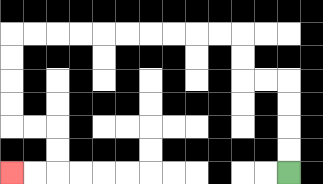{'start': '[12, 7]', 'end': '[0, 7]', 'path_directions': 'U,U,U,U,L,L,U,U,L,L,L,L,L,L,L,L,L,L,D,D,D,D,R,R,D,D,L,L', 'path_coordinates': '[[12, 7], [12, 6], [12, 5], [12, 4], [12, 3], [11, 3], [10, 3], [10, 2], [10, 1], [9, 1], [8, 1], [7, 1], [6, 1], [5, 1], [4, 1], [3, 1], [2, 1], [1, 1], [0, 1], [0, 2], [0, 3], [0, 4], [0, 5], [1, 5], [2, 5], [2, 6], [2, 7], [1, 7], [0, 7]]'}